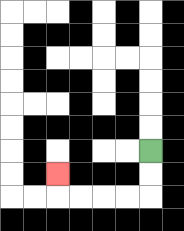{'start': '[6, 6]', 'end': '[2, 7]', 'path_directions': 'D,D,L,L,L,L,U', 'path_coordinates': '[[6, 6], [6, 7], [6, 8], [5, 8], [4, 8], [3, 8], [2, 8], [2, 7]]'}